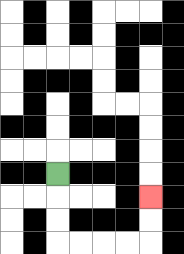{'start': '[2, 7]', 'end': '[6, 8]', 'path_directions': 'D,D,D,R,R,R,R,U,U', 'path_coordinates': '[[2, 7], [2, 8], [2, 9], [2, 10], [3, 10], [4, 10], [5, 10], [6, 10], [6, 9], [6, 8]]'}